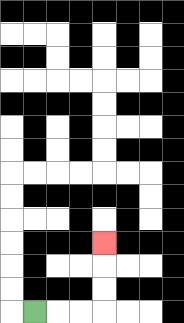{'start': '[1, 13]', 'end': '[4, 10]', 'path_directions': 'R,R,R,U,U,U', 'path_coordinates': '[[1, 13], [2, 13], [3, 13], [4, 13], [4, 12], [4, 11], [4, 10]]'}